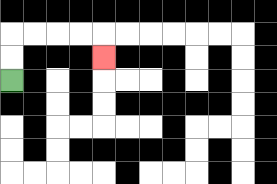{'start': '[0, 3]', 'end': '[4, 2]', 'path_directions': 'U,U,R,R,R,R,D', 'path_coordinates': '[[0, 3], [0, 2], [0, 1], [1, 1], [2, 1], [3, 1], [4, 1], [4, 2]]'}